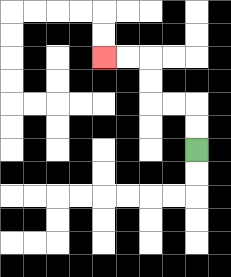{'start': '[8, 6]', 'end': '[4, 2]', 'path_directions': 'U,U,L,L,U,U,L,L', 'path_coordinates': '[[8, 6], [8, 5], [8, 4], [7, 4], [6, 4], [6, 3], [6, 2], [5, 2], [4, 2]]'}